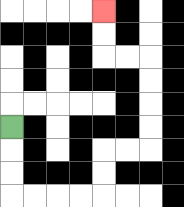{'start': '[0, 5]', 'end': '[4, 0]', 'path_directions': 'D,D,D,R,R,R,R,U,U,R,R,U,U,U,U,L,L,U,U', 'path_coordinates': '[[0, 5], [0, 6], [0, 7], [0, 8], [1, 8], [2, 8], [3, 8], [4, 8], [4, 7], [4, 6], [5, 6], [6, 6], [6, 5], [6, 4], [6, 3], [6, 2], [5, 2], [4, 2], [4, 1], [4, 0]]'}